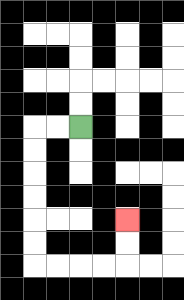{'start': '[3, 5]', 'end': '[5, 9]', 'path_directions': 'L,L,D,D,D,D,D,D,R,R,R,R,U,U', 'path_coordinates': '[[3, 5], [2, 5], [1, 5], [1, 6], [1, 7], [1, 8], [1, 9], [1, 10], [1, 11], [2, 11], [3, 11], [4, 11], [5, 11], [5, 10], [5, 9]]'}